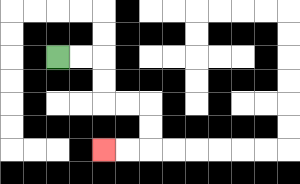{'start': '[2, 2]', 'end': '[4, 6]', 'path_directions': 'R,R,D,D,R,R,D,D,L,L', 'path_coordinates': '[[2, 2], [3, 2], [4, 2], [4, 3], [4, 4], [5, 4], [6, 4], [6, 5], [6, 6], [5, 6], [4, 6]]'}